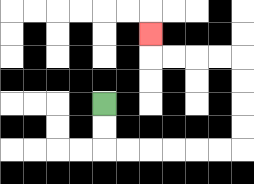{'start': '[4, 4]', 'end': '[6, 1]', 'path_directions': 'D,D,R,R,R,R,R,R,U,U,U,U,L,L,L,L,U', 'path_coordinates': '[[4, 4], [4, 5], [4, 6], [5, 6], [6, 6], [7, 6], [8, 6], [9, 6], [10, 6], [10, 5], [10, 4], [10, 3], [10, 2], [9, 2], [8, 2], [7, 2], [6, 2], [6, 1]]'}